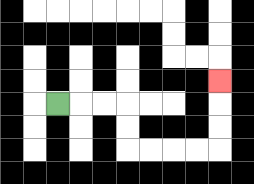{'start': '[2, 4]', 'end': '[9, 3]', 'path_directions': 'R,R,R,D,D,R,R,R,R,U,U,U', 'path_coordinates': '[[2, 4], [3, 4], [4, 4], [5, 4], [5, 5], [5, 6], [6, 6], [7, 6], [8, 6], [9, 6], [9, 5], [9, 4], [9, 3]]'}